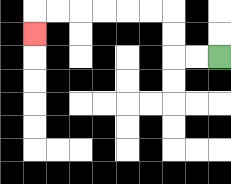{'start': '[9, 2]', 'end': '[1, 1]', 'path_directions': 'L,L,U,U,L,L,L,L,L,L,D', 'path_coordinates': '[[9, 2], [8, 2], [7, 2], [7, 1], [7, 0], [6, 0], [5, 0], [4, 0], [3, 0], [2, 0], [1, 0], [1, 1]]'}